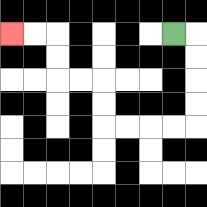{'start': '[7, 1]', 'end': '[0, 1]', 'path_directions': 'R,D,D,D,D,L,L,L,L,U,U,L,L,U,U,L,L', 'path_coordinates': '[[7, 1], [8, 1], [8, 2], [8, 3], [8, 4], [8, 5], [7, 5], [6, 5], [5, 5], [4, 5], [4, 4], [4, 3], [3, 3], [2, 3], [2, 2], [2, 1], [1, 1], [0, 1]]'}